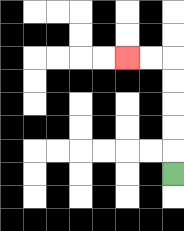{'start': '[7, 7]', 'end': '[5, 2]', 'path_directions': 'U,U,U,U,U,L,L', 'path_coordinates': '[[7, 7], [7, 6], [7, 5], [7, 4], [7, 3], [7, 2], [6, 2], [5, 2]]'}